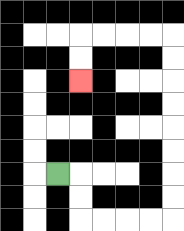{'start': '[2, 7]', 'end': '[3, 3]', 'path_directions': 'R,D,D,R,R,R,R,U,U,U,U,U,U,U,U,L,L,L,L,D,D', 'path_coordinates': '[[2, 7], [3, 7], [3, 8], [3, 9], [4, 9], [5, 9], [6, 9], [7, 9], [7, 8], [7, 7], [7, 6], [7, 5], [7, 4], [7, 3], [7, 2], [7, 1], [6, 1], [5, 1], [4, 1], [3, 1], [3, 2], [3, 3]]'}